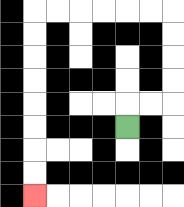{'start': '[5, 5]', 'end': '[1, 8]', 'path_directions': 'U,R,R,U,U,U,U,L,L,L,L,L,L,D,D,D,D,D,D,D,D', 'path_coordinates': '[[5, 5], [5, 4], [6, 4], [7, 4], [7, 3], [7, 2], [7, 1], [7, 0], [6, 0], [5, 0], [4, 0], [3, 0], [2, 0], [1, 0], [1, 1], [1, 2], [1, 3], [1, 4], [1, 5], [1, 6], [1, 7], [1, 8]]'}